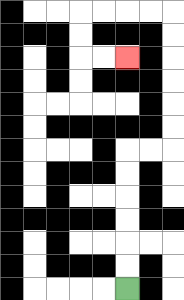{'start': '[5, 12]', 'end': '[5, 2]', 'path_directions': 'U,U,U,U,U,U,R,R,U,U,U,U,U,U,L,L,L,L,D,D,R,R', 'path_coordinates': '[[5, 12], [5, 11], [5, 10], [5, 9], [5, 8], [5, 7], [5, 6], [6, 6], [7, 6], [7, 5], [7, 4], [7, 3], [7, 2], [7, 1], [7, 0], [6, 0], [5, 0], [4, 0], [3, 0], [3, 1], [3, 2], [4, 2], [5, 2]]'}